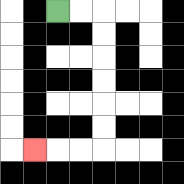{'start': '[2, 0]', 'end': '[1, 6]', 'path_directions': 'R,R,D,D,D,D,D,D,L,L,L', 'path_coordinates': '[[2, 0], [3, 0], [4, 0], [4, 1], [4, 2], [4, 3], [4, 4], [4, 5], [4, 6], [3, 6], [2, 6], [1, 6]]'}